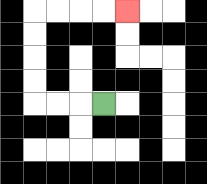{'start': '[4, 4]', 'end': '[5, 0]', 'path_directions': 'L,L,L,U,U,U,U,R,R,R,R', 'path_coordinates': '[[4, 4], [3, 4], [2, 4], [1, 4], [1, 3], [1, 2], [1, 1], [1, 0], [2, 0], [3, 0], [4, 0], [5, 0]]'}